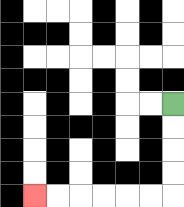{'start': '[7, 4]', 'end': '[1, 8]', 'path_directions': 'D,D,D,D,L,L,L,L,L,L', 'path_coordinates': '[[7, 4], [7, 5], [7, 6], [7, 7], [7, 8], [6, 8], [5, 8], [4, 8], [3, 8], [2, 8], [1, 8]]'}